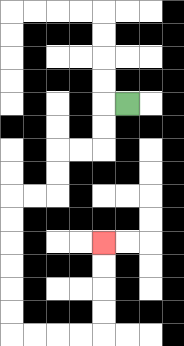{'start': '[5, 4]', 'end': '[4, 10]', 'path_directions': 'L,D,D,L,L,D,D,L,L,D,D,D,D,D,D,R,R,R,R,U,U,U,U', 'path_coordinates': '[[5, 4], [4, 4], [4, 5], [4, 6], [3, 6], [2, 6], [2, 7], [2, 8], [1, 8], [0, 8], [0, 9], [0, 10], [0, 11], [0, 12], [0, 13], [0, 14], [1, 14], [2, 14], [3, 14], [4, 14], [4, 13], [4, 12], [4, 11], [4, 10]]'}